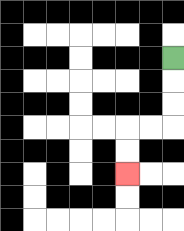{'start': '[7, 2]', 'end': '[5, 7]', 'path_directions': 'D,D,D,L,L,D,D', 'path_coordinates': '[[7, 2], [7, 3], [7, 4], [7, 5], [6, 5], [5, 5], [5, 6], [5, 7]]'}